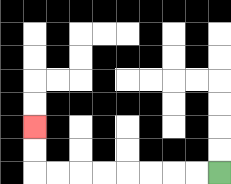{'start': '[9, 7]', 'end': '[1, 5]', 'path_directions': 'L,L,L,L,L,L,L,L,U,U', 'path_coordinates': '[[9, 7], [8, 7], [7, 7], [6, 7], [5, 7], [4, 7], [3, 7], [2, 7], [1, 7], [1, 6], [1, 5]]'}